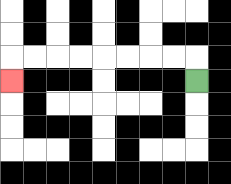{'start': '[8, 3]', 'end': '[0, 3]', 'path_directions': 'U,L,L,L,L,L,L,L,L,D', 'path_coordinates': '[[8, 3], [8, 2], [7, 2], [6, 2], [5, 2], [4, 2], [3, 2], [2, 2], [1, 2], [0, 2], [0, 3]]'}